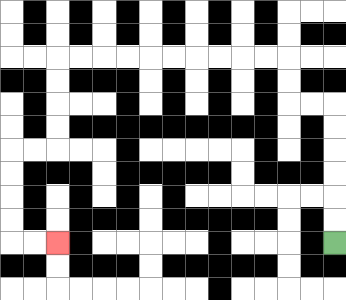{'start': '[14, 10]', 'end': '[2, 10]', 'path_directions': 'U,U,U,U,U,U,L,L,U,U,L,L,L,L,L,L,L,L,L,L,D,D,D,D,L,L,D,D,D,D,R,R', 'path_coordinates': '[[14, 10], [14, 9], [14, 8], [14, 7], [14, 6], [14, 5], [14, 4], [13, 4], [12, 4], [12, 3], [12, 2], [11, 2], [10, 2], [9, 2], [8, 2], [7, 2], [6, 2], [5, 2], [4, 2], [3, 2], [2, 2], [2, 3], [2, 4], [2, 5], [2, 6], [1, 6], [0, 6], [0, 7], [0, 8], [0, 9], [0, 10], [1, 10], [2, 10]]'}